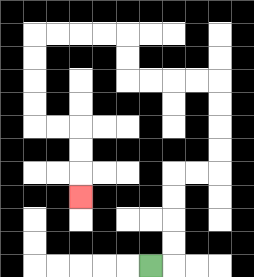{'start': '[6, 11]', 'end': '[3, 8]', 'path_directions': 'R,U,U,U,U,R,R,U,U,U,U,L,L,L,L,U,U,L,L,L,L,D,D,D,D,R,R,D,D,D', 'path_coordinates': '[[6, 11], [7, 11], [7, 10], [7, 9], [7, 8], [7, 7], [8, 7], [9, 7], [9, 6], [9, 5], [9, 4], [9, 3], [8, 3], [7, 3], [6, 3], [5, 3], [5, 2], [5, 1], [4, 1], [3, 1], [2, 1], [1, 1], [1, 2], [1, 3], [1, 4], [1, 5], [2, 5], [3, 5], [3, 6], [3, 7], [3, 8]]'}